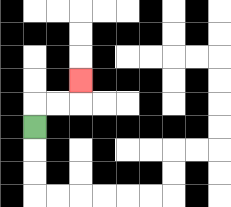{'start': '[1, 5]', 'end': '[3, 3]', 'path_directions': 'U,R,R,U', 'path_coordinates': '[[1, 5], [1, 4], [2, 4], [3, 4], [3, 3]]'}